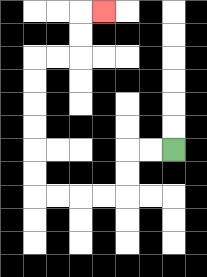{'start': '[7, 6]', 'end': '[4, 0]', 'path_directions': 'L,L,D,D,L,L,L,L,U,U,U,U,U,U,R,R,U,U,R', 'path_coordinates': '[[7, 6], [6, 6], [5, 6], [5, 7], [5, 8], [4, 8], [3, 8], [2, 8], [1, 8], [1, 7], [1, 6], [1, 5], [1, 4], [1, 3], [1, 2], [2, 2], [3, 2], [3, 1], [3, 0], [4, 0]]'}